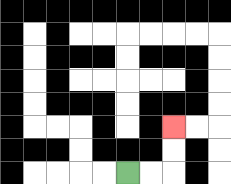{'start': '[5, 7]', 'end': '[7, 5]', 'path_directions': 'R,R,U,U', 'path_coordinates': '[[5, 7], [6, 7], [7, 7], [7, 6], [7, 5]]'}